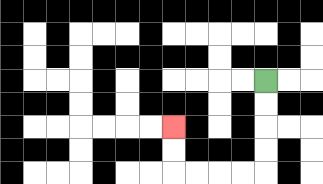{'start': '[11, 3]', 'end': '[7, 5]', 'path_directions': 'D,D,D,D,L,L,L,L,U,U', 'path_coordinates': '[[11, 3], [11, 4], [11, 5], [11, 6], [11, 7], [10, 7], [9, 7], [8, 7], [7, 7], [7, 6], [7, 5]]'}